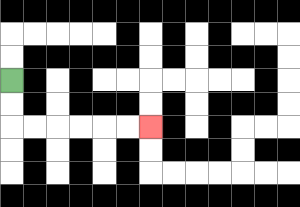{'start': '[0, 3]', 'end': '[6, 5]', 'path_directions': 'D,D,R,R,R,R,R,R', 'path_coordinates': '[[0, 3], [0, 4], [0, 5], [1, 5], [2, 5], [3, 5], [4, 5], [5, 5], [6, 5]]'}